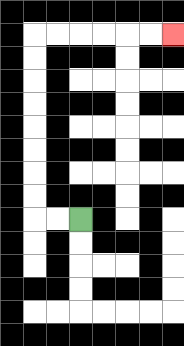{'start': '[3, 9]', 'end': '[7, 1]', 'path_directions': 'L,L,U,U,U,U,U,U,U,U,R,R,R,R,R,R', 'path_coordinates': '[[3, 9], [2, 9], [1, 9], [1, 8], [1, 7], [1, 6], [1, 5], [1, 4], [1, 3], [1, 2], [1, 1], [2, 1], [3, 1], [4, 1], [5, 1], [6, 1], [7, 1]]'}